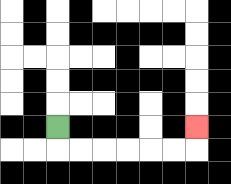{'start': '[2, 5]', 'end': '[8, 5]', 'path_directions': 'D,R,R,R,R,R,R,U', 'path_coordinates': '[[2, 5], [2, 6], [3, 6], [4, 6], [5, 6], [6, 6], [7, 6], [8, 6], [8, 5]]'}